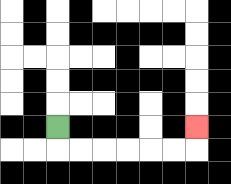{'start': '[2, 5]', 'end': '[8, 5]', 'path_directions': 'D,R,R,R,R,R,R,U', 'path_coordinates': '[[2, 5], [2, 6], [3, 6], [4, 6], [5, 6], [6, 6], [7, 6], [8, 6], [8, 5]]'}